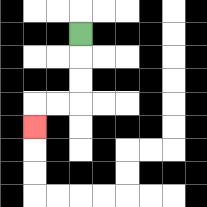{'start': '[3, 1]', 'end': '[1, 5]', 'path_directions': 'D,D,D,L,L,D', 'path_coordinates': '[[3, 1], [3, 2], [3, 3], [3, 4], [2, 4], [1, 4], [1, 5]]'}